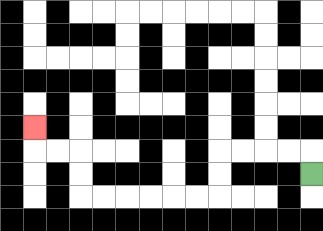{'start': '[13, 7]', 'end': '[1, 5]', 'path_directions': 'U,L,L,L,L,D,D,L,L,L,L,L,L,U,U,L,L,U', 'path_coordinates': '[[13, 7], [13, 6], [12, 6], [11, 6], [10, 6], [9, 6], [9, 7], [9, 8], [8, 8], [7, 8], [6, 8], [5, 8], [4, 8], [3, 8], [3, 7], [3, 6], [2, 6], [1, 6], [1, 5]]'}